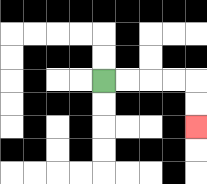{'start': '[4, 3]', 'end': '[8, 5]', 'path_directions': 'R,R,R,R,D,D', 'path_coordinates': '[[4, 3], [5, 3], [6, 3], [7, 3], [8, 3], [8, 4], [8, 5]]'}